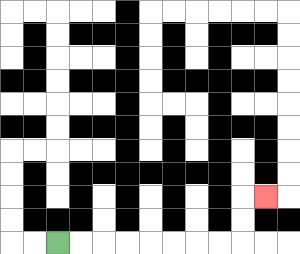{'start': '[2, 10]', 'end': '[11, 8]', 'path_directions': 'R,R,R,R,R,R,R,R,U,U,R', 'path_coordinates': '[[2, 10], [3, 10], [4, 10], [5, 10], [6, 10], [7, 10], [8, 10], [9, 10], [10, 10], [10, 9], [10, 8], [11, 8]]'}